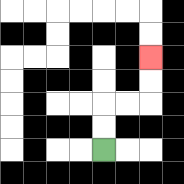{'start': '[4, 6]', 'end': '[6, 2]', 'path_directions': 'U,U,R,R,U,U', 'path_coordinates': '[[4, 6], [4, 5], [4, 4], [5, 4], [6, 4], [6, 3], [6, 2]]'}